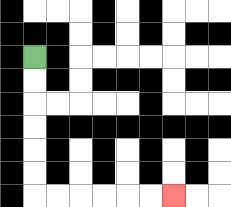{'start': '[1, 2]', 'end': '[7, 8]', 'path_directions': 'D,D,D,D,D,D,R,R,R,R,R,R', 'path_coordinates': '[[1, 2], [1, 3], [1, 4], [1, 5], [1, 6], [1, 7], [1, 8], [2, 8], [3, 8], [4, 8], [5, 8], [6, 8], [7, 8]]'}